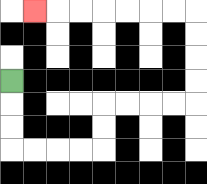{'start': '[0, 3]', 'end': '[1, 0]', 'path_directions': 'D,D,D,R,R,R,R,U,U,R,R,R,R,U,U,U,U,L,L,L,L,L,L,L', 'path_coordinates': '[[0, 3], [0, 4], [0, 5], [0, 6], [1, 6], [2, 6], [3, 6], [4, 6], [4, 5], [4, 4], [5, 4], [6, 4], [7, 4], [8, 4], [8, 3], [8, 2], [8, 1], [8, 0], [7, 0], [6, 0], [5, 0], [4, 0], [3, 0], [2, 0], [1, 0]]'}